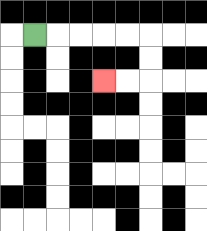{'start': '[1, 1]', 'end': '[4, 3]', 'path_directions': 'R,R,R,R,R,D,D,L,L', 'path_coordinates': '[[1, 1], [2, 1], [3, 1], [4, 1], [5, 1], [6, 1], [6, 2], [6, 3], [5, 3], [4, 3]]'}